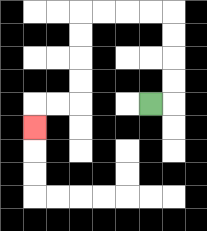{'start': '[6, 4]', 'end': '[1, 5]', 'path_directions': 'R,U,U,U,U,L,L,L,L,D,D,D,D,L,L,D', 'path_coordinates': '[[6, 4], [7, 4], [7, 3], [7, 2], [7, 1], [7, 0], [6, 0], [5, 0], [4, 0], [3, 0], [3, 1], [3, 2], [3, 3], [3, 4], [2, 4], [1, 4], [1, 5]]'}